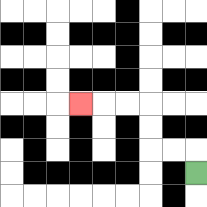{'start': '[8, 7]', 'end': '[3, 4]', 'path_directions': 'U,L,L,U,U,L,L,L', 'path_coordinates': '[[8, 7], [8, 6], [7, 6], [6, 6], [6, 5], [6, 4], [5, 4], [4, 4], [3, 4]]'}